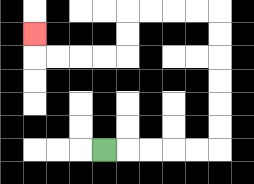{'start': '[4, 6]', 'end': '[1, 1]', 'path_directions': 'R,R,R,R,R,U,U,U,U,U,U,L,L,L,L,D,D,L,L,L,L,U', 'path_coordinates': '[[4, 6], [5, 6], [6, 6], [7, 6], [8, 6], [9, 6], [9, 5], [9, 4], [9, 3], [9, 2], [9, 1], [9, 0], [8, 0], [7, 0], [6, 0], [5, 0], [5, 1], [5, 2], [4, 2], [3, 2], [2, 2], [1, 2], [1, 1]]'}